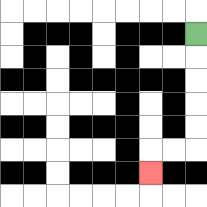{'start': '[8, 1]', 'end': '[6, 7]', 'path_directions': 'D,D,D,D,D,L,L,D', 'path_coordinates': '[[8, 1], [8, 2], [8, 3], [8, 4], [8, 5], [8, 6], [7, 6], [6, 6], [6, 7]]'}